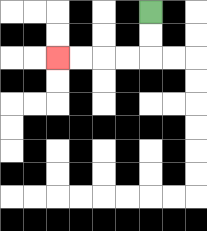{'start': '[6, 0]', 'end': '[2, 2]', 'path_directions': 'D,D,L,L,L,L', 'path_coordinates': '[[6, 0], [6, 1], [6, 2], [5, 2], [4, 2], [3, 2], [2, 2]]'}